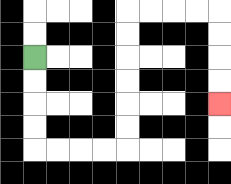{'start': '[1, 2]', 'end': '[9, 4]', 'path_directions': 'D,D,D,D,R,R,R,R,U,U,U,U,U,U,R,R,R,R,D,D,D,D', 'path_coordinates': '[[1, 2], [1, 3], [1, 4], [1, 5], [1, 6], [2, 6], [3, 6], [4, 6], [5, 6], [5, 5], [5, 4], [5, 3], [5, 2], [5, 1], [5, 0], [6, 0], [7, 0], [8, 0], [9, 0], [9, 1], [9, 2], [9, 3], [9, 4]]'}